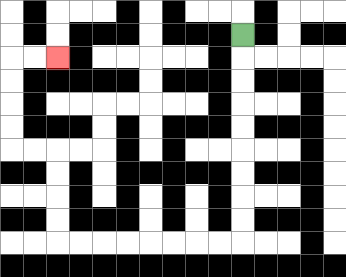{'start': '[10, 1]', 'end': '[2, 2]', 'path_directions': 'D,D,D,D,D,D,D,D,D,L,L,L,L,L,L,L,L,U,U,U,U,L,L,U,U,U,U,R,R', 'path_coordinates': '[[10, 1], [10, 2], [10, 3], [10, 4], [10, 5], [10, 6], [10, 7], [10, 8], [10, 9], [10, 10], [9, 10], [8, 10], [7, 10], [6, 10], [5, 10], [4, 10], [3, 10], [2, 10], [2, 9], [2, 8], [2, 7], [2, 6], [1, 6], [0, 6], [0, 5], [0, 4], [0, 3], [0, 2], [1, 2], [2, 2]]'}